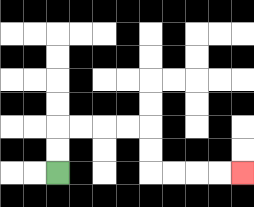{'start': '[2, 7]', 'end': '[10, 7]', 'path_directions': 'U,U,R,R,R,R,D,D,R,R,R,R', 'path_coordinates': '[[2, 7], [2, 6], [2, 5], [3, 5], [4, 5], [5, 5], [6, 5], [6, 6], [6, 7], [7, 7], [8, 7], [9, 7], [10, 7]]'}